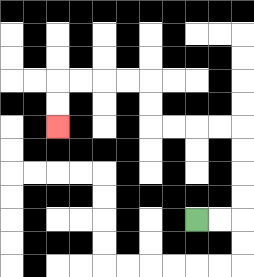{'start': '[8, 9]', 'end': '[2, 5]', 'path_directions': 'R,R,U,U,U,U,L,L,L,L,U,U,L,L,L,L,D,D', 'path_coordinates': '[[8, 9], [9, 9], [10, 9], [10, 8], [10, 7], [10, 6], [10, 5], [9, 5], [8, 5], [7, 5], [6, 5], [6, 4], [6, 3], [5, 3], [4, 3], [3, 3], [2, 3], [2, 4], [2, 5]]'}